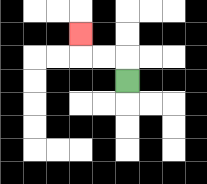{'start': '[5, 3]', 'end': '[3, 1]', 'path_directions': 'U,L,L,U', 'path_coordinates': '[[5, 3], [5, 2], [4, 2], [3, 2], [3, 1]]'}